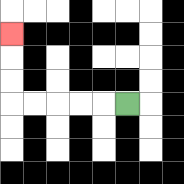{'start': '[5, 4]', 'end': '[0, 1]', 'path_directions': 'L,L,L,L,L,U,U,U', 'path_coordinates': '[[5, 4], [4, 4], [3, 4], [2, 4], [1, 4], [0, 4], [0, 3], [0, 2], [0, 1]]'}